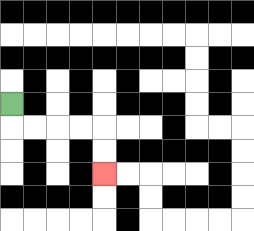{'start': '[0, 4]', 'end': '[4, 7]', 'path_directions': 'D,R,R,R,R,D,D', 'path_coordinates': '[[0, 4], [0, 5], [1, 5], [2, 5], [3, 5], [4, 5], [4, 6], [4, 7]]'}